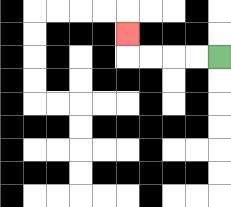{'start': '[9, 2]', 'end': '[5, 1]', 'path_directions': 'L,L,L,L,U', 'path_coordinates': '[[9, 2], [8, 2], [7, 2], [6, 2], [5, 2], [5, 1]]'}